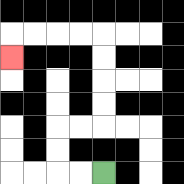{'start': '[4, 7]', 'end': '[0, 2]', 'path_directions': 'L,L,U,U,R,R,U,U,U,U,L,L,L,L,D', 'path_coordinates': '[[4, 7], [3, 7], [2, 7], [2, 6], [2, 5], [3, 5], [4, 5], [4, 4], [4, 3], [4, 2], [4, 1], [3, 1], [2, 1], [1, 1], [0, 1], [0, 2]]'}